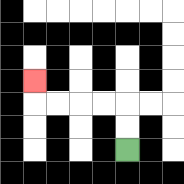{'start': '[5, 6]', 'end': '[1, 3]', 'path_directions': 'U,U,L,L,L,L,U', 'path_coordinates': '[[5, 6], [5, 5], [5, 4], [4, 4], [3, 4], [2, 4], [1, 4], [1, 3]]'}